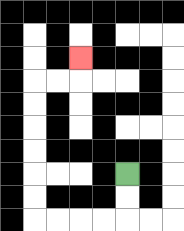{'start': '[5, 7]', 'end': '[3, 2]', 'path_directions': 'D,D,L,L,L,L,U,U,U,U,U,U,R,R,U', 'path_coordinates': '[[5, 7], [5, 8], [5, 9], [4, 9], [3, 9], [2, 9], [1, 9], [1, 8], [1, 7], [1, 6], [1, 5], [1, 4], [1, 3], [2, 3], [3, 3], [3, 2]]'}